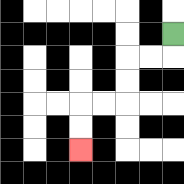{'start': '[7, 1]', 'end': '[3, 6]', 'path_directions': 'D,L,L,D,D,L,L,D,D', 'path_coordinates': '[[7, 1], [7, 2], [6, 2], [5, 2], [5, 3], [5, 4], [4, 4], [3, 4], [3, 5], [3, 6]]'}